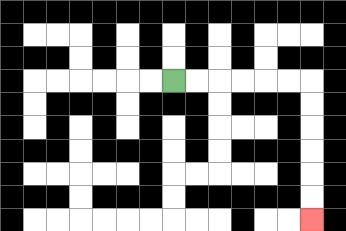{'start': '[7, 3]', 'end': '[13, 9]', 'path_directions': 'R,R,R,R,R,R,D,D,D,D,D,D', 'path_coordinates': '[[7, 3], [8, 3], [9, 3], [10, 3], [11, 3], [12, 3], [13, 3], [13, 4], [13, 5], [13, 6], [13, 7], [13, 8], [13, 9]]'}